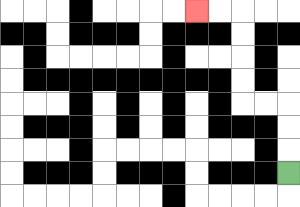{'start': '[12, 7]', 'end': '[8, 0]', 'path_directions': 'U,U,U,L,L,U,U,U,U,L,L', 'path_coordinates': '[[12, 7], [12, 6], [12, 5], [12, 4], [11, 4], [10, 4], [10, 3], [10, 2], [10, 1], [10, 0], [9, 0], [8, 0]]'}